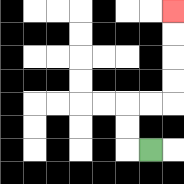{'start': '[6, 6]', 'end': '[7, 0]', 'path_directions': 'L,U,U,R,R,U,U,U,U', 'path_coordinates': '[[6, 6], [5, 6], [5, 5], [5, 4], [6, 4], [7, 4], [7, 3], [7, 2], [7, 1], [7, 0]]'}